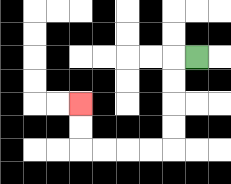{'start': '[8, 2]', 'end': '[3, 4]', 'path_directions': 'L,D,D,D,D,L,L,L,L,U,U', 'path_coordinates': '[[8, 2], [7, 2], [7, 3], [7, 4], [7, 5], [7, 6], [6, 6], [5, 6], [4, 6], [3, 6], [3, 5], [3, 4]]'}